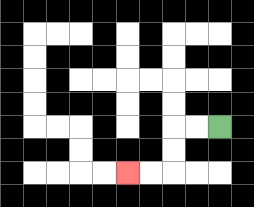{'start': '[9, 5]', 'end': '[5, 7]', 'path_directions': 'L,L,D,D,L,L', 'path_coordinates': '[[9, 5], [8, 5], [7, 5], [7, 6], [7, 7], [6, 7], [5, 7]]'}